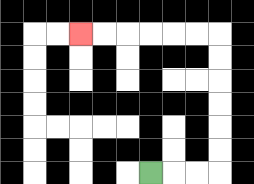{'start': '[6, 7]', 'end': '[3, 1]', 'path_directions': 'R,R,R,U,U,U,U,U,U,L,L,L,L,L,L', 'path_coordinates': '[[6, 7], [7, 7], [8, 7], [9, 7], [9, 6], [9, 5], [9, 4], [9, 3], [9, 2], [9, 1], [8, 1], [7, 1], [6, 1], [5, 1], [4, 1], [3, 1]]'}